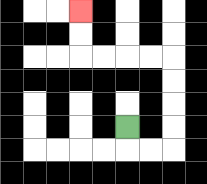{'start': '[5, 5]', 'end': '[3, 0]', 'path_directions': 'D,R,R,U,U,U,U,L,L,L,L,U,U', 'path_coordinates': '[[5, 5], [5, 6], [6, 6], [7, 6], [7, 5], [7, 4], [7, 3], [7, 2], [6, 2], [5, 2], [4, 2], [3, 2], [3, 1], [3, 0]]'}